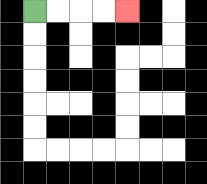{'start': '[1, 0]', 'end': '[5, 0]', 'path_directions': 'R,R,R,R', 'path_coordinates': '[[1, 0], [2, 0], [3, 0], [4, 0], [5, 0]]'}